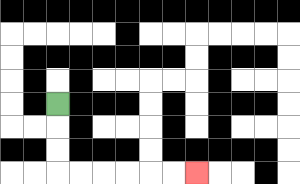{'start': '[2, 4]', 'end': '[8, 7]', 'path_directions': 'D,D,D,R,R,R,R,R,R', 'path_coordinates': '[[2, 4], [2, 5], [2, 6], [2, 7], [3, 7], [4, 7], [5, 7], [6, 7], [7, 7], [8, 7]]'}